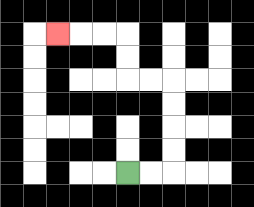{'start': '[5, 7]', 'end': '[2, 1]', 'path_directions': 'R,R,U,U,U,U,L,L,U,U,L,L,L', 'path_coordinates': '[[5, 7], [6, 7], [7, 7], [7, 6], [7, 5], [7, 4], [7, 3], [6, 3], [5, 3], [5, 2], [5, 1], [4, 1], [3, 1], [2, 1]]'}